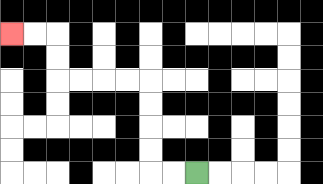{'start': '[8, 7]', 'end': '[0, 1]', 'path_directions': 'L,L,U,U,U,U,L,L,L,L,U,U,L,L', 'path_coordinates': '[[8, 7], [7, 7], [6, 7], [6, 6], [6, 5], [6, 4], [6, 3], [5, 3], [4, 3], [3, 3], [2, 3], [2, 2], [2, 1], [1, 1], [0, 1]]'}